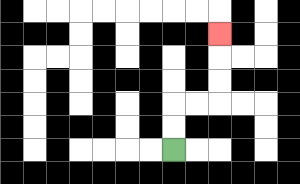{'start': '[7, 6]', 'end': '[9, 1]', 'path_directions': 'U,U,R,R,U,U,U', 'path_coordinates': '[[7, 6], [7, 5], [7, 4], [8, 4], [9, 4], [9, 3], [9, 2], [9, 1]]'}